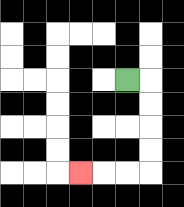{'start': '[5, 3]', 'end': '[3, 7]', 'path_directions': 'R,D,D,D,D,L,L,L', 'path_coordinates': '[[5, 3], [6, 3], [6, 4], [6, 5], [6, 6], [6, 7], [5, 7], [4, 7], [3, 7]]'}